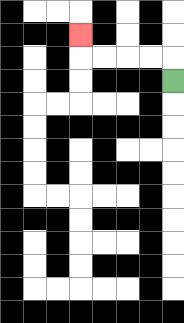{'start': '[7, 3]', 'end': '[3, 1]', 'path_directions': 'U,L,L,L,L,U', 'path_coordinates': '[[7, 3], [7, 2], [6, 2], [5, 2], [4, 2], [3, 2], [3, 1]]'}